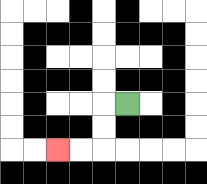{'start': '[5, 4]', 'end': '[2, 6]', 'path_directions': 'L,D,D,L,L', 'path_coordinates': '[[5, 4], [4, 4], [4, 5], [4, 6], [3, 6], [2, 6]]'}